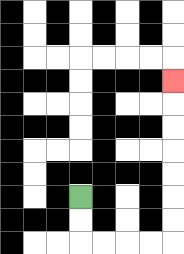{'start': '[3, 8]', 'end': '[7, 3]', 'path_directions': 'D,D,R,R,R,R,U,U,U,U,U,U,U', 'path_coordinates': '[[3, 8], [3, 9], [3, 10], [4, 10], [5, 10], [6, 10], [7, 10], [7, 9], [7, 8], [7, 7], [7, 6], [7, 5], [7, 4], [7, 3]]'}